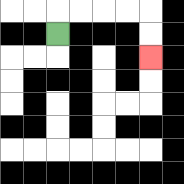{'start': '[2, 1]', 'end': '[6, 2]', 'path_directions': 'U,R,R,R,R,D,D', 'path_coordinates': '[[2, 1], [2, 0], [3, 0], [4, 0], [5, 0], [6, 0], [6, 1], [6, 2]]'}